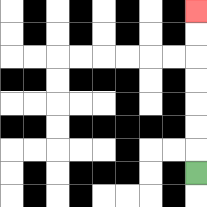{'start': '[8, 7]', 'end': '[8, 0]', 'path_directions': 'U,U,U,U,U,U,U', 'path_coordinates': '[[8, 7], [8, 6], [8, 5], [8, 4], [8, 3], [8, 2], [8, 1], [8, 0]]'}